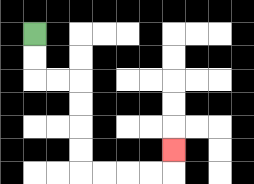{'start': '[1, 1]', 'end': '[7, 6]', 'path_directions': 'D,D,R,R,D,D,D,D,R,R,R,R,U', 'path_coordinates': '[[1, 1], [1, 2], [1, 3], [2, 3], [3, 3], [3, 4], [3, 5], [3, 6], [3, 7], [4, 7], [5, 7], [6, 7], [7, 7], [7, 6]]'}